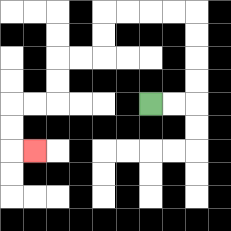{'start': '[6, 4]', 'end': '[1, 6]', 'path_directions': 'R,R,U,U,U,U,L,L,L,L,D,D,L,L,D,D,L,L,D,D,R', 'path_coordinates': '[[6, 4], [7, 4], [8, 4], [8, 3], [8, 2], [8, 1], [8, 0], [7, 0], [6, 0], [5, 0], [4, 0], [4, 1], [4, 2], [3, 2], [2, 2], [2, 3], [2, 4], [1, 4], [0, 4], [0, 5], [0, 6], [1, 6]]'}